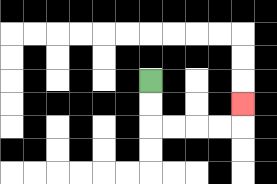{'start': '[6, 3]', 'end': '[10, 4]', 'path_directions': 'D,D,R,R,R,R,U', 'path_coordinates': '[[6, 3], [6, 4], [6, 5], [7, 5], [8, 5], [9, 5], [10, 5], [10, 4]]'}